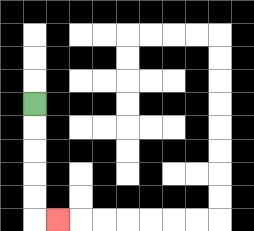{'start': '[1, 4]', 'end': '[2, 9]', 'path_directions': 'D,D,D,D,D,R', 'path_coordinates': '[[1, 4], [1, 5], [1, 6], [1, 7], [1, 8], [1, 9], [2, 9]]'}